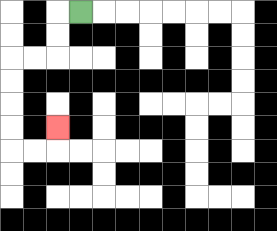{'start': '[3, 0]', 'end': '[2, 5]', 'path_directions': 'L,D,D,L,L,D,D,D,D,R,R,U', 'path_coordinates': '[[3, 0], [2, 0], [2, 1], [2, 2], [1, 2], [0, 2], [0, 3], [0, 4], [0, 5], [0, 6], [1, 6], [2, 6], [2, 5]]'}